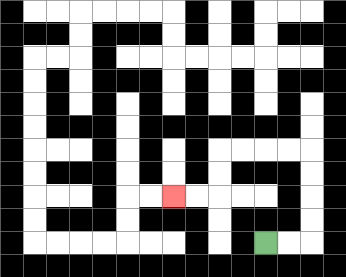{'start': '[11, 10]', 'end': '[7, 8]', 'path_directions': 'R,R,U,U,U,U,L,L,L,L,D,D,L,L', 'path_coordinates': '[[11, 10], [12, 10], [13, 10], [13, 9], [13, 8], [13, 7], [13, 6], [12, 6], [11, 6], [10, 6], [9, 6], [9, 7], [9, 8], [8, 8], [7, 8]]'}